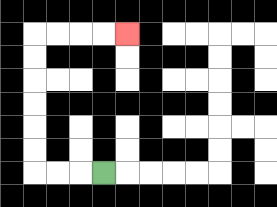{'start': '[4, 7]', 'end': '[5, 1]', 'path_directions': 'L,L,L,U,U,U,U,U,U,R,R,R,R', 'path_coordinates': '[[4, 7], [3, 7], [2, 7], [1, 7], [1, 6], [1, 5], [1, 4], [1, 3], [1, 2], [1, 1], [2, 1], [3, 1], [4, 1], [5, 1]]'}